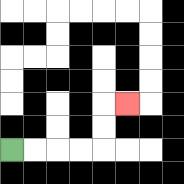{'start': '[0, 6]', 'end': '[5, 4]', 'path_directions': 'R,R,R,R,U,U,R', 'path_coordinates': '[[0, 6], [1, 6], [2, 6], [3, 6], [4, 6], [4, 5], [4, 4], [5, 4]]'}